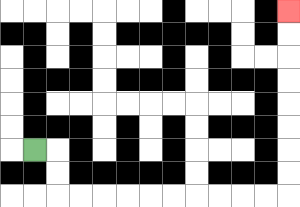{'start': '[1, 6]', 'end': '[12, 0]', 'path_directions': 'R,D,D,R,R,R,R,R,R,R,R,R,R,U,U,U,U,U,U,U,U', 'path_coordinates': '[[1, 6], [2, 6], [2, 7], [2, 8], [3, 8], [4, 8], [5, 8], [6, 8], [7, 8], [8, 8], [9, 8], [10, 8], [11, 8], [12, 8], [12, 7], [12, 6], [12, 5], [12, 4], [12, 3], [12, 2], [12, 1], [12, 0]]'}